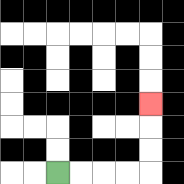{'start': '[2, 7]', 'end': '[6, 4]', 'path_directions': 'R,R,R,R,U,U,U', 'path_coordinates': '[[2, 7], [3, 7], [4, 7], [5, 7], [6, 7], [6, 6], [6, 5], [6, 4]]'}